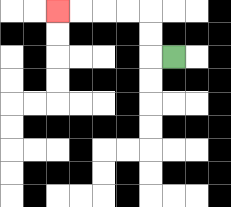{'start': '[7, 2]', 'end': '[2, 0]', 'path_directions': 'L,U,U,L,L,L,L', 'path_coordinates': '[[7, 2], [6, 2], [6, 1], [6, 0], [5, 0], [4, 0], [3, 0], [2, 0]]'}